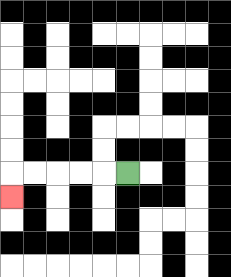{'start': '[5, 7]', 'end': '[0, 8]', 'path_directions': 'L,L,L,L,L,D', 'path_coordinates': '[[5, 7], [4, 7], [3, 7], [2, 7], [1, 7], [0, 7], [0, 8]]'}